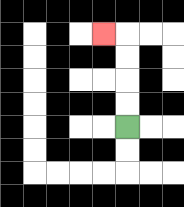{'start': '[5, 5]', 'end': '[4, 1]', 'path_directions': 'U,U,U,U,L', 'path_coordinates': '[[5, 5], [5, 4], [5, 3], [5, 2], [5, 1], [4, 1]]'}